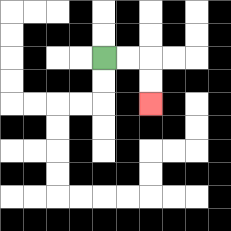{'start': '[4, 2]', 'end': '[6, 4]', 'path_directions': 'R,R,D,D', 'path_coordinates': '[[4, 2], [5, 2], [6, 2], [6, 3], [6, 4]]'}